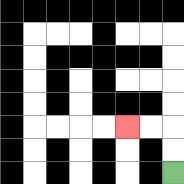{'start': '[7, 7]', 'end': '[5, 5]', 'path_directions': 'U,U,L,L', 'path_coordinates': '[[7, 7], [7, 6], [7, 5], [6, 5], [5, 5]]'}